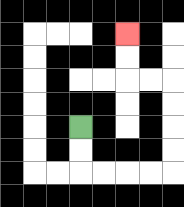{'start': '[3, 5]', 'end': '[5, 1]', 'path_directions': 'D,D,R,R,R,R,U,U,U,U,L,L,U,U', 'path_coordinates': '[[3, 5], [3, 6], [3, 7], [4, 7], [5, 7], [6, 7], [7, 7], [7, 6], [7, 5], [7, 4], [7, 3], [6, 3], [5, 3], [5, 2], [5, 1]]'}